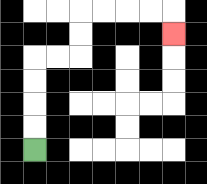{'start': '[1, 6]', 'end': '[7, 1]', 'path_directions': 'U,U,U,U,R,R,U,U,R,R,R,R,D', 'path_coordinates': '[[1, 6], [1, 5], [1, 4], [1, 3], [1, 2], [2, 2], [3, 2], [3, 1], [3, 0], [4, 0], [5, 0], [6, 0], [7, 0], [7, 1]]'}